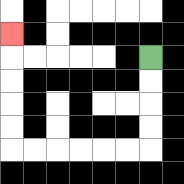{'start': '[6, 2]', 'end': '[0, 1]', 'path_directions': 'D,D,D,D,L,L,L,L,L,L,U,U,U,U,U', 'path_coordinates': '[[6, 2], [6, 3], [6, 4], [6, 5], [6, 6], [5, 6], [4, 6], [3, 6], [2, 6], [1, 6], [0, 6], [0, 5], [0, 4], [0, 3], [0, 2], [0, 1]]'}